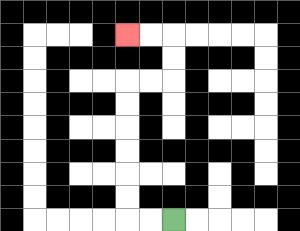{'start': '[7, 9]', 'end': '[5, 1]', 'path_directions': 'L,L,U,U,U,U,U,U,R,R,U,U,L,L', 'path_coordinates': '[[7, 9], [6, 9], [5, 9], [5, 8], [5, 7], [5, 6], [5, 5], [5, 4], [5, 3], [6, 3], [7, 3], [7, 2], [7, 1], [6, 1], [5, 1]]'}